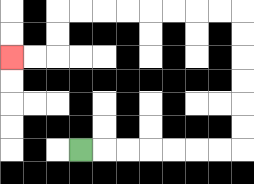{'start': '[3, 6]', 'end': '[0, 2]', 'path_directions': 'R,R,R,R,R,R,R,U,U,U,U,U,U,L,L,L,L,L,L,L,L,D,D,L,L', 'path_coordinates': '[[3, 6], [4, 6], [5, 6], [6, 6], [7, 6], [8, 6], [9, 6], [10, 6], [10, 5], [10, 4], [10, 3], [10, 2], [10, 1], [10, 0], [9, 0], [8, 0], [7, 0], [6, 0], [5, 0], [4, 0], [3, 0], [2, 0], [2, 1], [2, 2], [1, 2], [0, 2]]'}